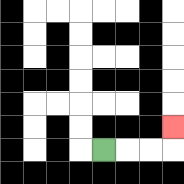{'start': '[4, 6]', 'end': '[7, 5]', 'path_directions': 'R,R,R,U', 'path_coordinates': '[[4, 6], [5, 6], [6, 6], [7, 6], [7, 5]]'}